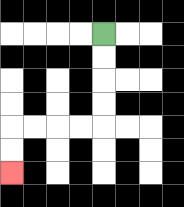{'start': '[4, 1]', 'end': '[0, 7]', 'path_directions': 'D,D,D,D,L,L,L,L,D,D', 'path_coordinates': '[[4, 1], [4, 2], [4, 3], [4, 4], [4, 5], [3, 5], [2, 5], [1, 5], [0, 5], [0, 6], [0, 7]]'}